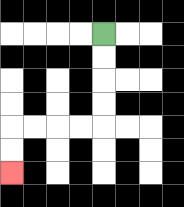{'start': '[4, 1]', 'end': '[0, 7]', 'path_directions': 'D,D,D,D,L,L,L,L,D,D', 'path_coordinates': '[[4, 1], [4, 2], [4, 3], [4, 4], [4, 5], [3, 5], [2, 5], [1, 5], [0, 5], [0, 6], [0, 7]]'}